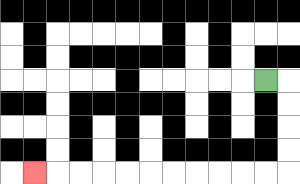{'start': '[11, 3]', 'end': '[1, 7]', 'path_directions': 'R,D,D,D,D,L,L,L,L,L,L,L,L,L,L,L', 'path_coordinates': '[[11, 3], [12, 3], [12, 4], [12, 5], [12, 6], [12, 7], [11, 7], [10, 7], [9, 7], [8, 7], [7, 7], [6, 7], [5, 7], [4, 7], [3, 7], [2, 7], [1, 7]]'}